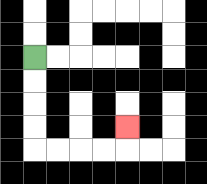{'start': '[1, 2]', 'end': '[5, 5]', 'path_directions': 'D,D,D,D,R,R,R,R,U', 'path_coordinates': '[[1, 2], [1, 3], [1, 4], [1, 5], [1, 6], [2, 6], [3, 6], [4, 6], [5, 6], [5, 5]]'}